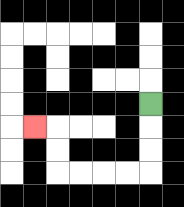{'start': '[6, 4]', 'end': '[1, 5]', 'path_directions': 'D,D,D,L,L,L,L,U,U,L', 'path_coordinates': '[[6, 4], [6, 5], [6, 6], [6, 7], [5, 7], [4, 7], [3, 7], [2, 7], [2, 6], [2, 5], [1, 5]]'}